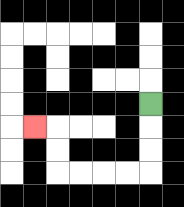{'start': '[6, 4]', 'end': '[1, 5]', 'path_directions': 'D,D,D,L,L,L,L,U,U,L', 'path_coordinates': '[[6, 4], [6, 5], [6, 6], [6, 7], [5, 7], [4, 7], [3, 7], [2, 7], [2, 6], [2, 5], [1, 5]]'}